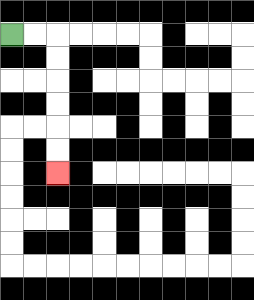{'start': '[0, 1]', 'end': '[2, 7]', 'path_directions': 'R,R,D,D,D,D,D,D', 'path_coordinates': '[[0, 1], [1, 1], [2, 1], [2, 2], [2, 3], [2, 4], [2, 5], [2, 6], [2, 7]]'}